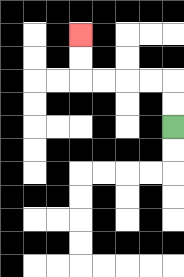{'start': '[7, 5]', 'end': '[3, 1]', 'path_directions': 'U,U,L,L,L,L,U,U', 'path_coordinates': '[[7, 5], [7, 4], [7, 3], [6, 3], [5, 3], [4, 3], [3, 3], [3, 2], [3, 1]]'}